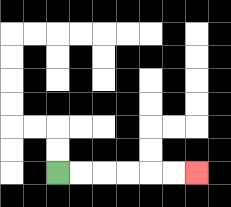{'start': '[2, 7]', 'end': '[8, 7]', 'path_directions': 'R,R,R,R,R,R', 'path_coordinates': '[[2, 7], [3, 7], [4, 7], [5, 7], [6, 7], [7, 7], [8, 7]]'}